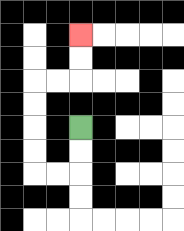{'start': '[3, 5]', 'end': '[3, 1]', 'path_directions': 'D,D,L,L,U,U,U,U,R,R,U,U', 'path_coordinates': '[[3, 5], [3, 6], [3, 7], [2, 7], [1, 7], [1, 6], [1, 5], [1, 4], [1, 3], [2, 3], [3, 3], [3, 2], [3, 1]]'}